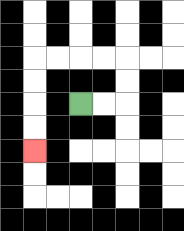{'start': '[3, 4]', 'end': '[1, 6]', 'path_directions': 'R,R,U,U,L,L,L,L,D,D,D,D', 'path_coordinates': '[[3, 4], [4, 4], [5, 4], [5, 3], [5, 2], [4, 2], [3, 2], [2, 2], [1, 2], [1, 3], [1, 4], [1, 5], [1, 6]]'}